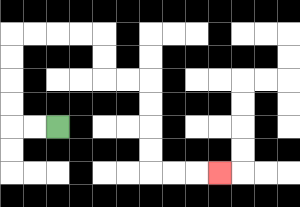{'start': '[2, 5]', 'end': '[9, 7]', 'path_directions': 'L,L,U,U,U,U,R,R,R,R,D,D,R,R,D,D,D,D,R,R,R', 'path_coordinates': '[[2, 5], [1, 5], [0, 5], [0, 4], [0, 3], [0, 2], [0, 1], [1, 1], [2, 1], [3, 1], [4, 1], [4, 2], [4, 3], [5, 3], [6, 3], [6, 4], [6, 5], [6, 6], [6, 7], [7, 7], [8, 7], [9, 7]]'}